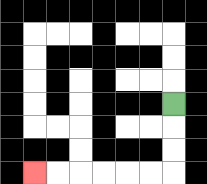{'start': '[7, 4]', 'end': '[1, 7]', 'path_directions': 'D,D,D,L,L,L,L,L,L', 'path_coordinates': '[[7, 4], [7, 5], [7, 6], [7, 7], [6, 7], [5, 7], [4, 7], [3, 7], [2, 7], [1, 7]]'}